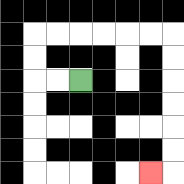{'start': '[3, 3]', 'end': '[6, 7]', 'path_directions': 'L,L,U,U,R,R,R,R,R,R,D,D,D,D,D,D,L', 'path_coordinates': '[[3, 3], [2, 3], [1, 3], [1, 2], [1, 1], [2, 1], [3, 1], [4, 1], [5, 1], [6, 1], [7, 1], [7, 2], [7, 3], [7, 4], [7, 5], [7, 6], [7, 7], [6, 7]]'}